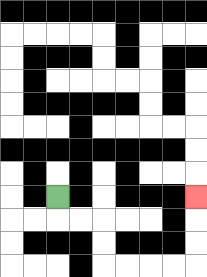{'start': '[2, 8]', 'end': '[8, 8]', 'path_directions': 'D,R,R,D,D,R,R,R,R,U,U,U', 'path_coordinates': '[[2, 8], [2, 9], [3, 9], [4, 9], [4, 10], [4, 11], [5, 11], [6, 11], [7, 11], [8, 11], [8, 10], [8, 9], [8, 8]]'}